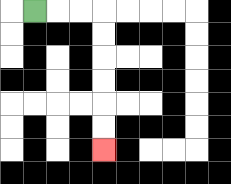{'start': '[1, 0]', 'end': '[4, 6]', 'path_directions': 'R,R,R,D,D,D,D,D,D', 'path_coordinates': '[[1, 0], [2, 0], [3, 0], [4, 0], [4, 1], [4, 2], [4, 3], [4, 4], [4, 5], [4, 6]]'}